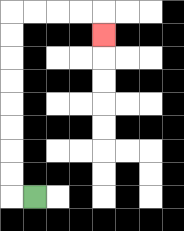{'start': '[1, 8]', 'end': '[4, 1]', 'path_directions': 'L,U,U,U,U,U,U,U,U,R,R,R,R,D', 'path_coordinates': '[[1, 8], [0, 8], [0, 7], [0, 6], [0, 5], [0, 4], [0, 3], [0, 2], [0, 1], [0, 0], [1, 0], [2, 0], [3, 0], [4, 0], [4, 1]]'}